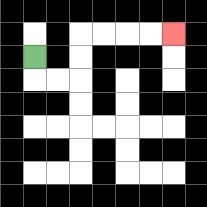{'start': '[1, 2]', 'end': '[7, 1]', 'path_directions': 'D,R,R,U,U,R,R,R,R', 'path_coordinates': '[[1, 2], [1, 3], [2, 3], [3, 3], [3, 2], [3, 1], [4, 1], [5, 1], [6, 1], [7, 1]]'}